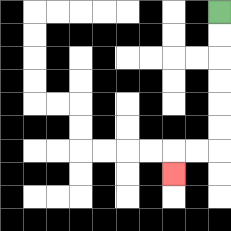{'start': '[9, 0]', 'end': '[7, 7]', 'path_directions': 'D,D,D,D,D,D,L,L,D', 'path_coordinates': '[[9, 0], [9, 1], [9, 2], [9, 3], [9, 4], [9, 5], [9, 6], [8, 6], [7, 6], [7, 7]]'}